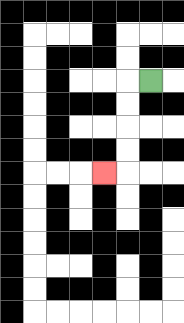{'start': '[6, 3]', 'end': '[4, 7]', 'path_directions': 'L,D,D,D,D,L', 'path_coordinates': '[[6, 3], [5, 3], [5, 4], [5, 5], [5, 6], [5, 7], [4, 7]]'}